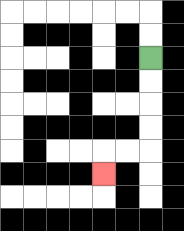{'start': '[6, 2]', 'end': '[4, 7]', 'path_directions': 'D,D,D,D,L,L,D', 'path_coordinates': '[[6, 2], [6, 3], [6, 4], [6, 5], [6, 6], [5, 6], [4, 6], [4, 7]]'}